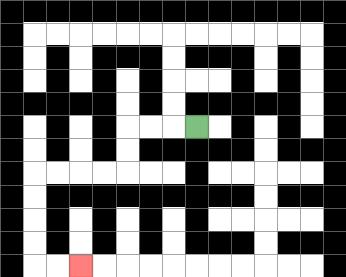{'start': '[8, 5]', 'end': '[3, 11]', 'path_directions': 'L,L,L,D,D,L,L,L,L,D,D,D,D,R,R', 'path_coordinates': '[[8, 5], [7, 5], [6, 5], [5, 5], [5, 6], [5, 7], [4, 7], [3, 7], [2, 7], [1, 7], [1, 8], [1, 9], [1, 10], [1, 11], [2, 11], [3, 11]]'}